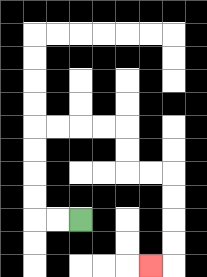{'start': '[3, 9]', 'end': '[6, 11]', 'path_directions': 'L,L,U,U,U,U,R,R,R,R,D,D,R,R,D,D,D,D,L', 'path_coordinates': '[[3, 9], [2, 9], [1, 9], [1, 8], [1, 7], [1, 6], [1, 5], [2, 5], [3, 5], [4, 5], [5, 5], [5, 6], [5, 7], [6, 7], [7, 7], [7, 8], [7, 9], [7, 10], [7, 11], [6, 11]]'}